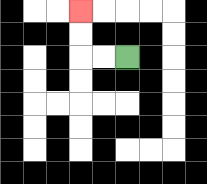{'start': '[5, 2]', 'end': '[3, 0]', 'path_directions': 'L,L,U,U', 'path_coordinates': '[[5, 2], [4, 2], [3, 2], [3, 1], [3, 0]]'}